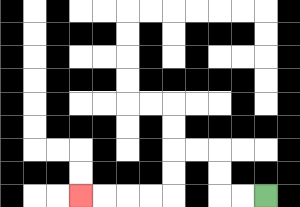{'start': '[11, 8]', 'end': '[3, 8]', 'path_directions': 'L,L,U,U,L,L,D,D,L,L,L,L', 'path_coordinates': '[[11, 8], [10, 8], [9, 8], [9, 7], [9, 6], [8, 6], [7, 6], [7, 7], [7, 8], [6, 8], [5, 8], [4, 8], [3, 8]]'}